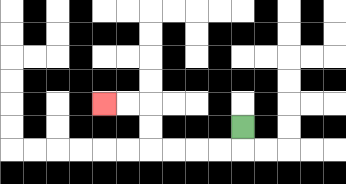{'start': '[10, 5]', 'end': '[4, 4]', 'path_directions': 'D,L,L,L,L,U,U,L,L', 'path_coordinates': '[[10, 5], [10, 6], [9, 6], [8, 6], [7, 6], [6, 6], [6, 5], [6, 4], [5, 4], [4, 4]]'}